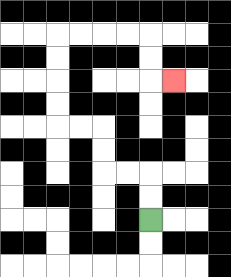{'start': '[6, 9]', 'end': '[7, 3]', 'path_directions': 'U,U,L,L,U,U,L,L,U,U,U,U,R,R,R,R,D,D,R', 'path_coordinates': '[[6, 9], [6, 8], [6, 7], [5, 7], [4, 7], [4, 6], [4, 5], [3, 5], [2, 5], [2, 4], [2, 3], [2, 2], [2, 1], [3, 1], [4, 1], [5, 1], [6, 1], [6, 2], [6, 3], [7, 3]]'}